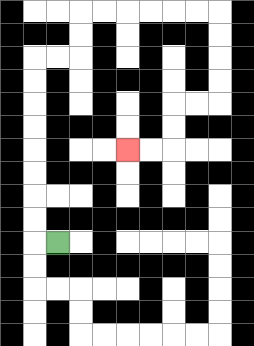{'start': '[2, 10]', 'end': '[5, 6]', 'path_directions': 'L,U,U,U,U,U,U,U,U,R,R,U,U,R,R,R,R,R,R,D,D,D,D,L,L,D,D,L,L', 'path_coordinates': '[[2, 10], [1, 10], [1, 9], [1, 8], [1, 7], [1, 6], [1, 5], [1, 4], [1, 3], [1, 2], [2, 2], [3, 2], [3, 1], [3, 0], [4, 0], [5, 0], [6, 0], [7, 0], [8, 0], [9, 0], [9, 1], [9, 2], [9, 3], [9, 4], [8, 4], [7, 4], [7, 5], [7, 6], [6, 6], [5, 6]]'}